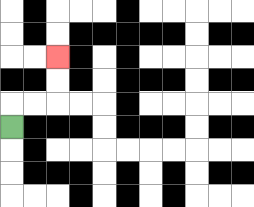{'start': '[0, 5]', 'end': '[2, 2]', 'path_directions': 'U,R,R,U,U', 'path_coordinates': '[[0, 5], [0, 4], [1, 4], [2, 4], [2, 3], [2, 2]]'}